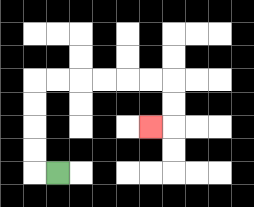{'start': '[2, 7]', 'end': '[6, 5]', 'path_directions': 'L,U,U,U,U,R,R,R,R,R,R,D,D,L', 'path_coordinates': '[[2, 7], [1, 7], [1, 6], [1, 5], [1, 4], [1, 3], [2, 3], [3, 3], [4, 3], [5, 3], [6, 3], [7, 3], [7, 4], [7, 5], [6, 5]]'}